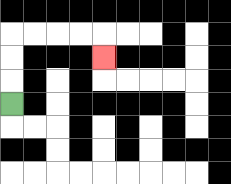{'start': '[0, 4]', 'end': '[4, 2]', 'path_directions': 'U,U,U,R,R,R,R,D', 'path_coordinates': '[[0, 4], [0, 3], [0, 2], [0, 1], [1, 1], [2, 1], [3, 1], [4, 1], [4, 2]]'}